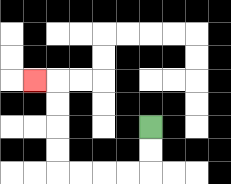{'start': '[6, 5]', 'end': '[1, 3]', 'path_directions': 'D,D,L,L,L,L,U,U,U,U,L', 'path_coordinates': '[[6, 5], [6, 6], [6, 7], [5, 7], [4, 7], [3, 7], [2, 7], [2, 6], [2, 5], [2, 4], [2, 3], [1, 3]]'}